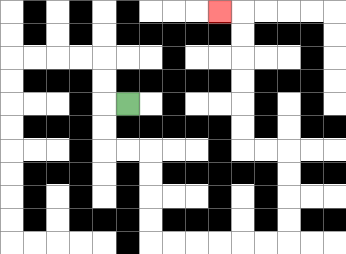{'start': '[5, 4]', 'end': '[9, 0]', 'path_directions': 'L,D,D,R,R,D,D,D,D,R,R,R,R,R,R,U,U,U,U,L,L,U,U,U,U,U,U,L', 'path_coordinates': '[[5, 4], [4, 4], [4, 5], [4, 6], [5, 6], [6, 6], [6, 7], [6, 8], [6, 9], [6, 10], [7, 10], [8, 10], [9, 10], [10, 10], [11, 10], [12, 10], [12, 9], [12, 8], [12, 7], [12, 6], [11, 6], [10, 6], [10, 5], [10, 4], [10, 3], [10, 2], [10, 1], [10, 0], [9, 0]]'}